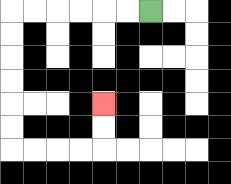{'start': '[6, 0]', 'end': '[4, 4]', 'path_directions': 'L,L,L,L,L,L,D,D,D,D,D,D,R,R,R,R,U,U', 'path_coordinates': '[[6, 0], [5, 0], [4, 0], [3, 0], [2, 0], [1, 0], [0, 0], [0, 1], [0, 2], [0, 3], [0, 4], [0, 5], [0, 6], [1, 6], [2, 6], [3, 6], [4, 6], [4, 5], [4, 4]]'}